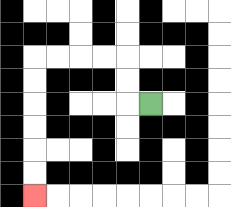{'start': '[6, 4]', 'end': '[1, 8]', 'path_directions': 'L,U,U,L,L,L,L,D,D,D,D,D,D', 'path_coordinates': '[[6, 4], [5, 4], [5, 3], [5, 2], [4, 2], [3, 2], [2, 2], [1, 2], [1, 3], [1, 4], [1, 5], [1, 6], [1, 7], [1, 8]]'}